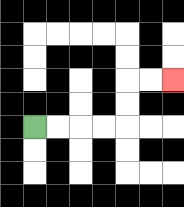{'start': '[1, 5]', 'end': '[7, 3]', 'path_directions': 'R,R,R,R,U,U,R,R', 'path_coordinates': '[[1, 5], [2, 5], [3, 5], [4, 5], [5, 5], [5, 4], [5, 3], [6, 3], [7, 3]]'}